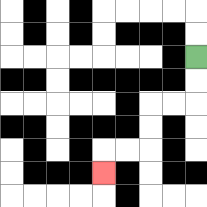{'start': '[8, 2]', 'end': '[4, 7]', 'path_directions': 'D,D,L,L,D,D,L,L,D', 'path_coordinates': '[[8, 2], [8, 3], [8, 4], [7, 4], [6, 4], [6, 5], [6, 6], [5, 6], [4, 6], [4, 7]]'}